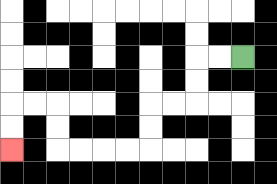{'start': '[10, 2]', 'end': '[0, 6]', 'path_directions': 'L,L,D,D,L,L,D,D,L,L,L,L,U,U,L,L,D,D', 'path_coordinates': '[[10, 2], [9, 2], [8, 2], [8, 3], [8, 4], [7, 4], [6, 4], [6, 5], [6, 6], [5, 6], [4, 6], [3, 6], [2, 6], [2, 5], [2, 4], [1, 4], [0, 4], [0, 5], [0, 6]]'}